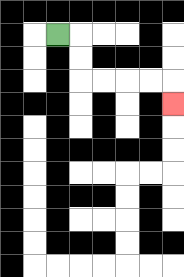{'start': '[2, 1]', 'end': '[7, 4]', 'path_directions': 'R,D,D,R,R,R,R,D', 'path_coordinates': '[[2, 1], [3, 1], [3, 2], [3, 3], [4, 3], [5, 3], [6, 3], [7, 3], [7, 4]]'}